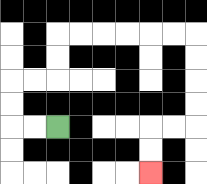{'start': '[2, 5]', 'end': '[6, 7]', 'path_directions': 'L,L,U,U,R,R,U,U,R,R,R,R,R,R,D,D,D,D,L,L,D,D', 'path_coordinates': '[[2, 5], [1, 5], [0, 5], [0, 4], [0, 3], [1, 3], [2, 3], [2, 2], [2, 1], [3, 1], [4, 1], [5, 1], [6, 1], [7, 1], [8, 1], [8, 2], [8, 3], [8, 4], [8, 5], [7, 5], [6, 5], [6, 6], [6, 7]]'}